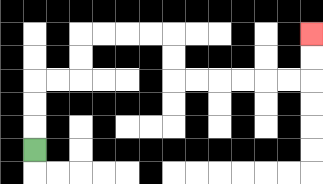{'start': '[1, 6]', 'end': '[13, 1]', 'path_directions': 'U,U,U,R,R,U,U,R,R,R,R,D,D,R,R,R,R,R,R,U,U', 'path_coordinates': '[[1, 6], [1, 5], [1, 4], [1, 3], [2, 3], [3, 3], [3, 2], [3, 1], [4, 1], [5, 1], [6, 1], [7, 1], [7, 2], [7, 3], [8, 3], [9, 3], [10, 3], [11, 3], [12, 3], [13, 3], [13, 2], [13, 1]]'}